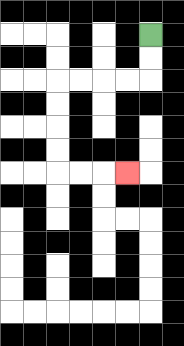{'start': '[6, 1]', 'end': '[5, 7]', 'path_directions': 'D,D,L,L,L,L,D,D,D,D,R,R,R', 'path_coordinates': '[[6, 1], [6, 2], [6, 3], [5, 3], [4, 3], [3, 3], [2, 3], [2, 4], [2, 5], [2, 6], [2, 7], [3, 7], [4, 7], [5, 7]]'}